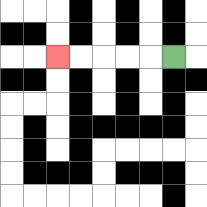{'start': '[7, 2]', 'end': '[2, 2]', 'path_directions': 'L,L,L,L,L', 'path_coordinates': '[[7, 2], [6, 2], [5, 2], [4, 2], [3, 2], [2, 2]]'}